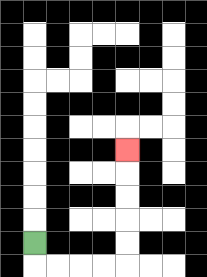{'start': '[1, 10]', 'end': '[5, 6]', 'path_directions': 'D,R,R,R,R,U,U,U,U,U', 'path_coordinates': '[[1, 10], [1, 11], [2, 11], [3, 11], [4, 11], [5, 11], [5, 10], [5, 9], [5, 8], [5, 7], [5, 6]]'}